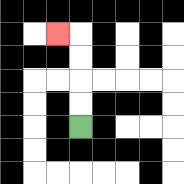{'start': '[3, 5]', 'end': '[2, 1]', 'path_directions': 'U,U,U,U,L', 'path_coordinates': '[[3, 5], [3, 4], [3, 3], [3, 2], [3, 1], [2, 1]]'}